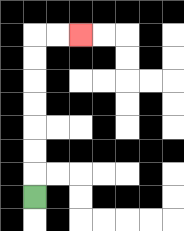{'start': '[1, 8]', 'end': '[3, 1]', 'path_directions': 'U,U,U,U,U,U,U,R,R', 'path_coordinates': '[[1, 8], [1, 7], [1, 6], [1, 5], [1, 4], [1, 3], [1, 2], [1, 1], [2, 1], [3, 1]]'}